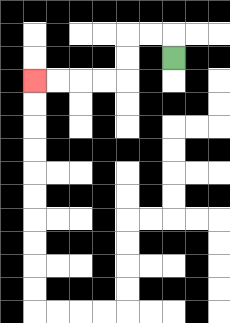{'start': '[7, 2]', 'end': '[1, 3]', 'path_directions': 'U,L,L,D,D,L,L,L,L', 'path_coordinates': '[[7, 2], [7, 1], [6, 1], [5, 1], [5, 2], [5, 3], [4, 3], [3, 3], [2, 3], [1, 3]]'}